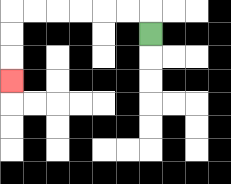{'start': '[6, 1]', 'end': '[0, 3]', 'path_directions': 'U,L,L,L,L,L,L,D,D,D', 'path_coordinates': '[[6, 1], [6, 0], [5, 0], [4, 0], [3, 0], [2, 0], [1, 0], [0, 0], [0, 1], [0, 2], [0, 3]]'}